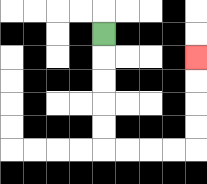{'start': '[4, 1]', 'end': '[8, 2]', 'path_directions': 'D,D,D,D,D,R,R,R,R,U,U,U,U', 'path_coordinates': '[[4, 1], [4, 2], [4, 3], [4, 4], [4, 5], [4, 6], [5, 6], [6, 6], [7, 6], [8, 6], [8, 5], [8, 4], [8, 3], [8, 2]]'}